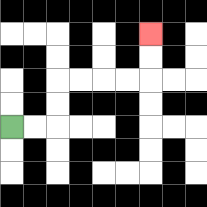{'start': '[0, 5]', 'end': '[6, 1]', 'path_directions': 'R,R,U,U,R,R,R,R,U,U', 'path_coordinates': '[[0, 5], [1, 5], [2, 5], [2, 4], [2, 3], [3, 3], [4, 3], [5, 3], [6, 3], [6, 2], [6, 1]]'}